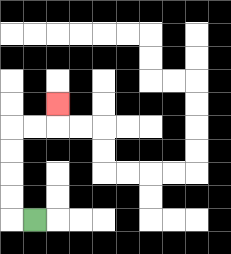{'start': '[1, 9]', 'end': '[2, 4]', 'path_directions': 'L,U,U,U,U,R,R,U', 'path_coordinates': '[[1, 9], [0, 9], [0, 8], [0, 7], [0, 6], [0, 5], [1, 5], [2, 5], [2, 4]]'}